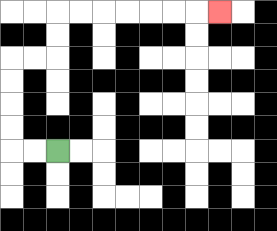{'start': '[2, 6]', 'end': '[9, 0]', 'path_directions': 'L,L,U,U,U,U,R,R,U,U,R,R,R,R,R,R,R', 'path_coordinates': '[[2, 6], [1, 6], [0, 6], [0, 5], [0, 4], [0, 3], [0, 2], [1, 2], [2, 2], [2, 1], [2, 0], [3, 0], [4, 0], [5, 0], [6, 0], [7, 0], [8, 0], [9, 0]]'}